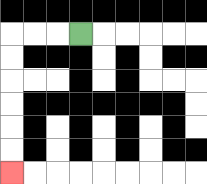{'start': '[3, 1]', 'end': '[0, 7]', 'path_directions': 'L,L,L,D,D,D,D,D,D', 'path_coordinates': '[[3, 1], [2, 1], [1, 1], [0, 1], [0, 2], [0, 3], [0, 4], [0, 5], [0, 6], [0, 7]]'}